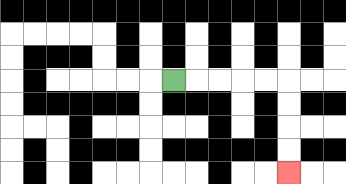{'start': '[7, 3]', 'end': '[12, 7]', 'path_directions': 'R,R,R,R,R,D,D,D,D', 'path_coordinates': '[[7, 3], [8, 3], [9, 3], [10, 3], [11, 3], [12, 3], [12, 4], [12, 5], [12, 6], [12, 7]]'}